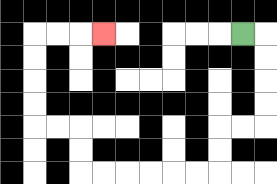{'start': '[10, 1]', 'end': '[4, 1]', 'path_directions': 'R,D,D,D,D,L,L,D,D,L,L,L,L,L,L,U,U,L,L,U,U,U,U,R,R,R', 'path_coordinates': '[[10, 1], [11, 1], [11, 2], [11, 3], [11, 4], [11, 5], [10, 5], [9, 5], [9, 6], [9, 7], [8, 7], [7, 7], [6, 7], [5, 7], [4, 7], [3, 7], [3, 6], [3, 5], [2, 5], [1, 5], [1, 4], [1, 3], [1, 2], [1, 1], [2, 1], [3, 1], [4, 1]]'}